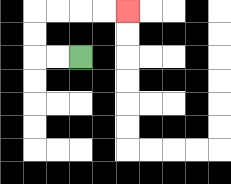{'start': '[3, 2]', 'end': '[5, 0]', 'path_directions': 'L,L,U,U,R,R,R,R', 'path_coordinates': '[[3, 2], [2, 2], [1, 2], [1, 1], [1, 0], [2, 0], [3, 0], [4, 0], [5, 0]]'}